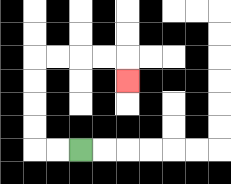{'start': '[3, 6]', 'end': '[5, 3]', 'path_directions': 'L,L,U,U,U,U,R,R,R,R,D', 'path_coordinates': '[[3, 6], [2, 6], [1, 6], [1, 5], [1, 4], [1, 3], [1, 2], [2, 2], [3, 2], [4, 2], [5, 2], [5, 3]]'}